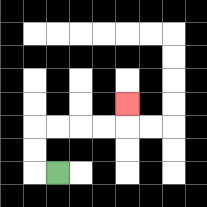{'start': '[2, 7]', 'end': '[5, 4]', 'path_directions': 'L,U,U,R,R,R,R,U', 'path_coordinates': '[[2, 7], [1, 7], [1, 6], [1, 5], [2, 5], [3, 5], [4, 5], [5, 5], [5, 4]]'}